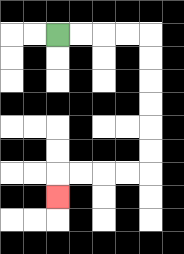{'start': '[2, 1]', 'end': '[2, 8]', 'path_directions': 'R,R,R,R,D,D,D,D,D,D,L,L,L,L,D', 'path_coordinates': '[[2, 1], [3, 1], [4, 1], [5, 1], [6, 1], [6, 2], [6, 3], [6, 4], [6, 5], [6, 6], [6, 7], [5, 7], [4, 7], [3, 7], [2, 7], [2, 8]]'}